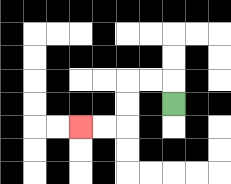{'start': '[7, 4]', 'end': '[3, 5]', 'path_directions': 'U,L,L,D,D,L,L', 'path_coordinates': '[[7, 4], [7, 3], [6, 3], [5, 3], [5, 4], [5, 5], [4, 5], [3, 5]]'}